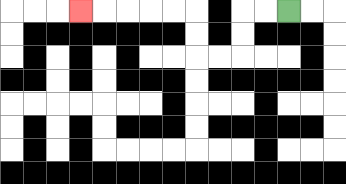{'start': '[12, 0]', 'end': '[3, 0]', 'path_directions': 'L,L,D,D,L,L,U,U,L,L,L,L,L', 'path_coordinates': '[[12, 0], [11, 0], [10, 0], [10, 1], [10, 2], [9, 2], [8, 2], [8, 1], [8, 0], [7, 0], [6, 0], [5, 0], [4, 0], [3, 0]]'}